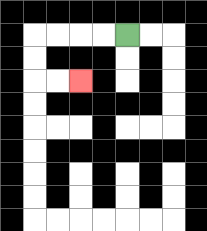{'start': '[5, 1]', 'end': '[3, 3]', 'path_directions': 'L,L,L,L,D,D,R,R', 'path_coordinates': '[[5, 1], [4, 1], [3, 1], [2, 1], [1, 1], [1, 2], [1, 3], [2, 3], [3, 3]]'}